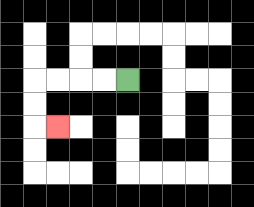{'start': '[5, 3]', 'end': '[2, 5]', 'path_directions': 'L,L,L,L,D,D,R', 'path_coordinates': '[[5, 3], [4, 3], [3, 3], [2, 3], [1, 3], [1, 4], [1, 5], [2, 5]]'}